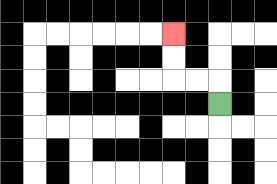{'start': '[9, 4]', 'end': '[7, 1]', 'path_directions': 'U,L,L,U,U', 'path_coordinates': '[[9, 4], [9, 3], [8, 3], [7, 3], [7, 2], [7, 1]]'}